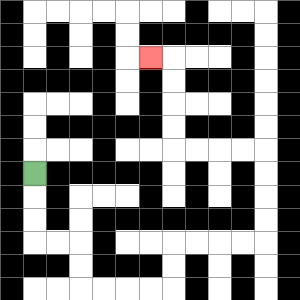{'start': '[1, 7]', 'end': '[6, 2]', 'path_directions': 'D,D,D,R,R,D,D,R,R,R,R,U,U,R,R,R,R,U,U,U,U,L,L,L,L,U,U,U,U,L', 'path_coordinates': '[[1, 7], [1, 8], [1, 9], [1, 10], [2, 10], [3, 10], [3, 11], [3, 12], [4, 12], [5, 12], [6, 12], [7, 12], [7, 11], [7, 10], [8, 10], [9, 10], [10, 10], [11, 10], [11, 9], [11, 8], [11, 7], [11, 6], [10, 6], [9, 6], [8, 6], [7, 6], [7, 5], [7, 4], [7, 3], [7, 2], [6, 2]]'}